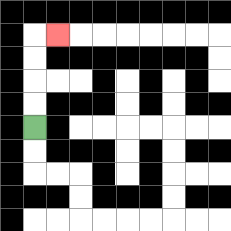{'start': '[1, 5]', 'end': '[2, 1]', 'path_directions': 'U,U,U,U,R', 'path_coordinates': '[[1, 5], [1, 4], [1, 3], [1, 2], [1, 1], [2, 1]]'}